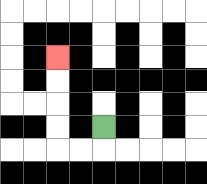{'start': '[4, 5]', 'end': '[2, 2]', 'path_directions': 'D,L,L,U,U,U,U', 'path_coordinates': '[[4, 5], [4, 6], [3, 6], [2, 6], [2, 5], [2, 4], [2, 3], [2, 2]]'}